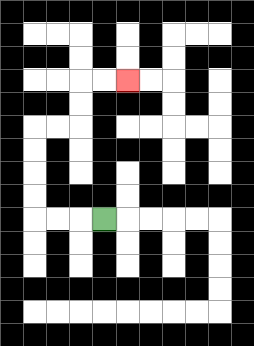{'start': '[4, 9]', 'end': '[5, 3]', 'path_directions': 'L,L,L,U,U,U,U,R,R,U,U,R,R', 'path_coordinates': '[[4, 9], [3, 9], [2, 9], [1, 9], [1, 8], [1, 7], [1, 6], [1, 5], [2, 5], [3, 5], [3, 4], [3, 3], [4, 3], [5, 3]]'}